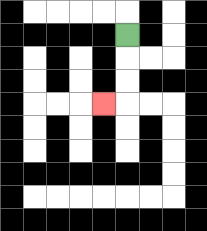{'start': '[5, 1]', 'end': '[4, 4]', 'path_directions': 'D,D,D,L', 'path_coordinates': '[[5, 1], [5, 2], [5, 3], [5, 4], [4, 4]]'}